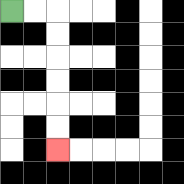{'start': '[0, 0]', 'end': '[2, 6]', 'path_directions': 'R,R,D,D,D,D,D,D', 'path_coordinates': '[[0, 0], [1, 0], [2, 0], [2, 1], [2, 2], [2, 3], [2, 4], [2, 5], [2, 6]]'}